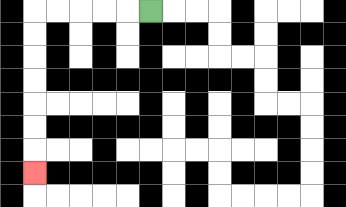{'start': '[6, 0]', 'end': '[1, 7]', 'path_directions': 'L,L,L,L,L,D,D,D,D,D,D,D', 'path_coordinates': '[[6, 0], [5, 0], [4, 0], [3, 0], [2, 0], [1, 0], [1, 1], [1, 2], [1, 3], [1, 4], [1, 5], [1, 6], [1, 7]]'}